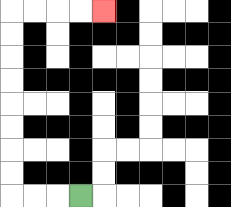{'start': '[3, 8]', 'end': '[4, 0]', 'path_directions': 'L,L,L,U,U,U,U,U,U,U,U,R,R,R,R', 'path_coordinates': '[[3, 8], [2, 8], [1, 8], [0, 8], [0, 7], [0, 6], [0, 5], [0, 4], [0, 3], [0, 2], [0, 1], [0, 0], [1, 0], [2, 0], [3, 0], [4, 0]]'}